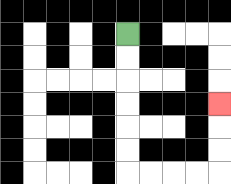{'start': '[5, 1]', 'end': '[9, 4]', 'path_directions': 'D,D,D,D,D,D,R,R,R,R,U,U,U', 'path_coordinates': '[[5, 1], [5, 2], [5, 3], [5, 4], [5, 5], [5, 6], [5, 7], [6, 7], [7, 7], [8, 7], [9, 7], [9, 6], [9, 5], [9, 4]]'}